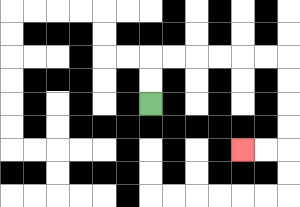{'start': '[6, 4]', 'end': '[10, 6]', 'path_directions': 'U,U,R,R,R,R,R,R,D,D,D,D,L,L', 'path_coordinates': '[[6, 4], [6, 3], [6, 2], [7, 2], [8, 2], [9, 2], [10, 2], [11, 2], [12, 2], [12, 3], [12, 4], [12, 5], [12, 6], [11, 6], [10, 6]]'}